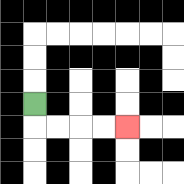{'start': '[1, 4]', 'end': '[5, 5]', 'path_directions': 'D,R,R,R,R', 'path_coordinates': '[[1, 4], [1, 5], [2, 5], [3, 5], [4, 5], [5, 5]]'}